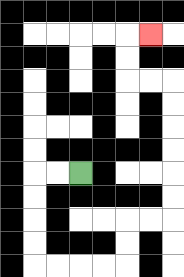{'start': '[3, 7]', 'end': '[6, 1]', 'path_directions': 'L,L,D,D,D,D,R,R,R,R,U,U,R,R,U,U,U,U,U,U,L,L,U,U,R', 'path_coordinates': '[[3, 7], [2, 7], [1, 7], [1, 8], [1, 9], [1, 10], [1, 11], [2, 11], [3, 11], [4, 11], [5, 11], [5, 10], [5, 9], [6, 9], [7, 9], [7, 8], [7, 7], [7, 6], [7, 5], [7, 4], [7, 3], [6, 3], [5, 3], [5, 2], [5, 1], [6, 1]]'}